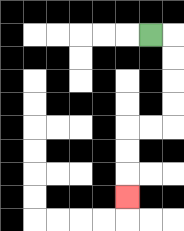{'start': '[6, 1]', 'end': '[5, 8]', 'path_directions': 'R,D,D,D,D,L,L,D,D,D', 'path_coordinates': '[[6, 1], [7, 1], [7, 2], [7, 3], [7, 4], [7, 5], [6, 5], [5, 5], [5, 6], [5, 7], [5, 8]]'}